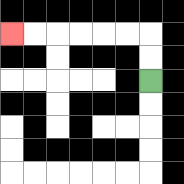{'start': '[6, 3]', 'end': '[0, 1]', 'path_directions': 'U,U,L,L,L,L,L,L', 'path_coordinates': '[[6, 3], [6, 2], [6, 1], [5, 1], [4, 1], [3, 1], [2, 1], [1, 1], [0, 1]]'}